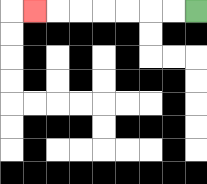{'start': '[8, 0]', 'end': '[1, 0]', 'path_directions': 'L,L,L,L,L,L,L', 'path_coordinates': '[[8, 0], [7, 0], [6, 0], [5, 0], [4, 0], [3, 0], [2, 0], [1, 0]]'}